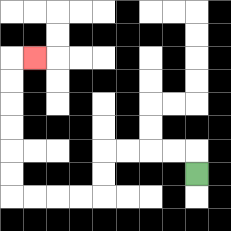{'start': '[8, 7]', 'end': '[1, 2]', 'path_directions': 'U,L,L,L,L,D,D,L,L,L,L,U,U,U,U,U,U,R', 'path_coordinates': '[[8, 7], [8, 6], [7, 6], [6, 6], [5, 6], [4, 6], [4, 7], [4, 8], [3, 8], [2, 8], [1, 8], [0, 8], [0, 7], [0, 6], [0, 5], [0, 4], [0, 3], [0, 2], [1, 2]]'}